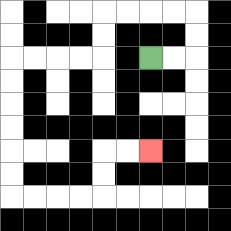{'start': '[6, 2]', 'end': '[6, 6]', 'path_directions': 'R,R,U,U,L,L,L,L,D,D,L,L,L,L,D,D,D,D,D,D,R,R,R,R,U,U,R,R', 'path_coordinates': '[[6, 2], [7, 2], [8, 2], [8, 1], [8, 0], [7, 0], [6, 0], [5, 0], [4, 0], [4, 1], [4, 2], [3, 2], [2, 2], [1, 2], [0, 2], [0, 3], [0, 4], [0, 5], [0, 6], [0, 7], [0, 8], [1, 8], [2, 8], [3, 8], [4, 8], [4, 7], [4, 6], [5, 6], [6, 6]]'}